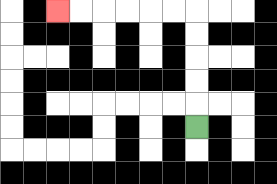{'start': '[8, 5]', 'end': '[2, 0]', 'path_directions': 'U,U,U,U,U,L,L,L,L,L,L', 'path_coordinates': '[[8, 5], [8, 4], [8, 3], [8, 2], [8, 1], [8, 0], [7, 0], [6, 0], [5, 0], [4, 0], [3, 0], [2, 0]]'}